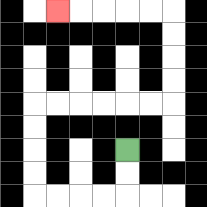{'start': '[5, 6]', 'end': '[2, 0]', 'path_directions': 'D,D,L,L,L,L,U,U,U,U,R,R,R,R,R,R,U,U,U,U,L,L,L,L,L', 'path_coordinates': '[[5, 6], [5, 7], [5, 8], [4, 8], [3, 8], [2, 8], [1, 8], [1, 7], [1, 6], [1, 5], [1, 4], [2, 4], [3, 4], [4, 4], [5, 4], [6, 4], [7, 4], [7, 3], [7, 2], [7, 1], [7, 0], [6, 0], [5, 0], [4, 0], [3, 0], [2, 0]]'}